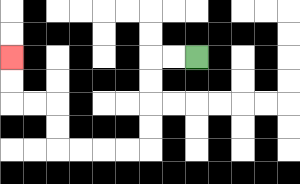{'start': '[8, 2]', 'end': '[0, 2]', 'path_directions': 'L,L,D,D,D,D,L,L,L,L,U,U,L,L,U,U', 'path_coordinates': '[[8, 2], [7, 2], [6, 2], [6, 3], [6, 4], [6, 5], [6, 6], [5, 6], [4, 6], [3, 6], [2, 6], [2, 5], [2, 4], [1, 4], [0, 4], [0, 3], [0, 2]]'}